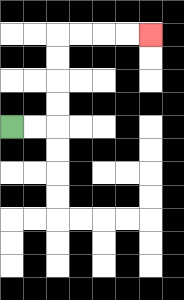{'start': '[0, 5]', 'end': '[6, 1]', 'path_directions': 'R,R,U,U,U,U,R,R,R,R', 'path_coordinates': '[[0, 5], [1, 5], [2, 5], [2, 4], [2, 3], [2, 2], [2, 1], [3, 1], [4, 1], [5, 1], [6, 1]]'}